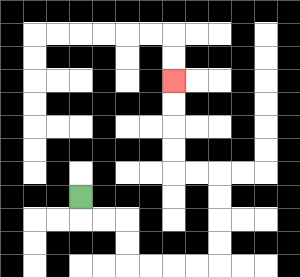{'start': '[3, 8]', 'end': '[7, 3]', 'path_directions': 'D,R,R,D,D,R,R,R,R,U,U,U,U,L,L,U,U,U,U', 'path_coordinates': '[[3, 8], [3, 9], [4, 9], [5, 9], [5, 10], [5, 11], [6, 11], [7, 11], [8, 11], [9, 11], [9, 10], [9, 9], [9, 8], [9, 7], [8, 7], [7, 7], [7, 6], [7, 5], [7, 4], [7, 3]]'}